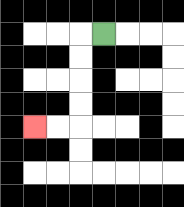{'start': '[4, 1]', 'end': '[1, 5]', 'path_directions': 'L,D,D,D,D,L,L', 'path_coordinates': '[[4, 1], [3, 1], [3, 2], [3, 3], [3, 4], [3, 5], [2, 5], [1, 5]]'}